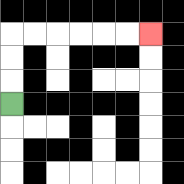{'start': '[0, 4]', 'end': '[6, 1]', 'path_directions': 'U,U,U,R,R,R,R,R,R', 'path_coordinates': '[[0, 4], [0, 3], [0, 2], [0, 1], [1, 1], [2, 1], [3, 1], [4, 1], [5, 1], [6, 1]]'}